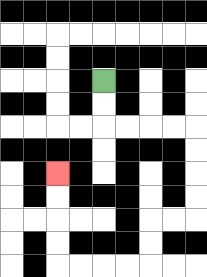{'start': '[4, 3]', 'end': '[2, 7]', 'path_directions': 'D,D,R,R,R,R,D,D,D,D,L,L,D,D,L,L,L,L,U,U,U,U', 'path_coordinates': '[[4, 3], [4, 4], [4, 5], [5, 5], [6, 5], [7, 5], [8, 5], [8, 6], [8, 7], [8, 8], [8, 9], [7, 9], [6, 9], [6, 10], [6, 11], [5, 11], [4, 11], [3, 11], [2, 11], [2, 10], [2, 9], [2, 8], [2, 7]]'}